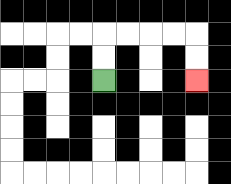{'start': '[4, 3]', 'end': '[8, 3]', 'path_directions': 'U,U,R,R,R,R,D,D', 'path_coordinates': '[[4, 3], [4, 2], [4, 1], [5, 1], [6, 1], [7, 1], [8, 1], [8, 2], [8, 3]]'}